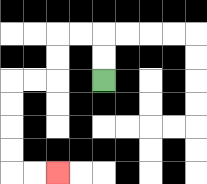{'start': '[4, 3]', 'end': '[2, 7]', 'path_directions': 'U,U,L,L,D,D,L,L,D,D,D,D,R,R', 'path_coordinates': '[[4, 3], [4, 2], [4, 1], [3, 1], [2, 1], [2, 2], [2, 3], [1, 3], [0, 3], [0, 4], [0, 5], [0, 6], [0, 7], [1, 7], [2, 7]]'}